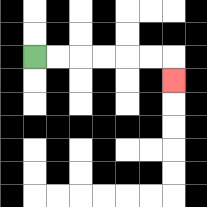{'start': '[1, 2]', 'end': '[7, 3]', 'path_directions': 'R,R,R,R,R,R,D', 'path_coordinates': '[[1, 2], [2, 2], [3, 2], [4, 2], [5, 2], [6, 2], [7, 2], [7, 3]]'}